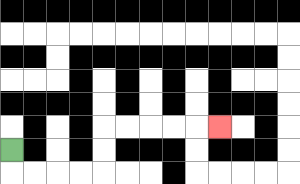{'start': '[0, 6]', 'end': '[9, 5]', 'path_directions': 'D,R,R,R,R,U,U,R,R,R,R,R', 'path_coordinates': '[[0, 6], [0, 7], [1, 7], [2, 7], [3, 7], [4, 7], [4, 6], [4, 5], [5, 5], [6, 5], [7, 5], [8, 5], [9, 5]]'}